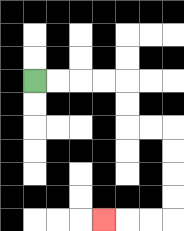{'start': '[1, 3]', 'end': '[4, 9]', 'path_directions': 'R,R,R,R,D,D,R,R,D,D,D,D,L,L,L', 'path_coordinates': '[[1, 3], [2, 3], [3, 3], [4, 3], [5, 3], [5, 4], [5, 5], [6, 5], [7, 5], [7, 6], [7, 7], [7, 8], [7, 9], [6, 9], [5, 9], [4, 9]]'}